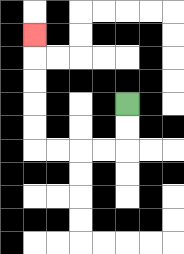{'start': '[5, 4]', 'end': '[1, 1]', 'path_directions': 'D,D,L,L,L,L,U,U,U,U,U', 'path_coordinates': '[[5, 4], [5, 5], [5, 6], [4, 6], [3, 6], [2, 6], [1, 6], [1, 5], [1, 4], [1, 3], [1, 2], [1, 1]]'}